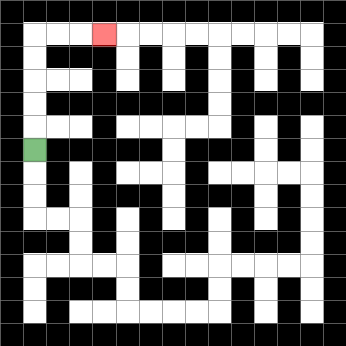{'start': '[1, 6]', 'end': '[4, 1]', 'path_directions': 'U,U,U,U,U,R,R,R', 'path_coordinates': '[[1, 6], [1, 5], [1, 4], [1, 3], [1, 2], [1, 1], [2, 1], [3, 1], [4, 1]]'}